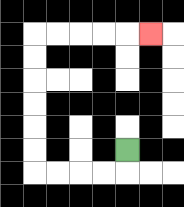{'start': '[5, 6]', 'end': '[6, 1]', 'path_directions': 'D,L,L,L,L,U,U,U,U,U,U,R,R,R,R,R', 'path_coordinates': '[[5, 6], [5, 7], [4, 7], [3, 7], [2, 7], [1, 7], [1, 6], [1, 5], [1, 4], [1, 3], [1, 2], [1, 1], [2, 1], [3, 1], [4, 1], [5, 1], [6, 1]]'}